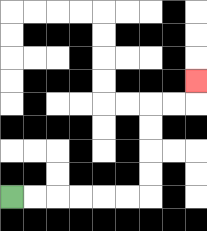{'start': '[0, 8]', 'end': '[8, 3]', 'path_directions': 'R,R,R,R,R,R,U,U,U,U,R,R,U', 'path_coordinates': '[[0, 8], [1, 8], [2, 8], [3, 8], [4, 8], [5, 8], [6, 8], [6, 7], [6, 6], [6, 5], [6, 4], [7, 4], [8, 4], [8, 3]]'}